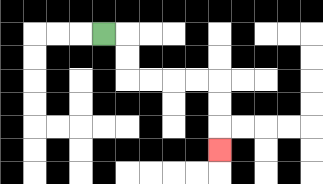{'start': '[4, 1]', 'end': '[9, 6]', 'path_directions': 'R,D,D,R,R,R,R,D,D,D', 'path_coordinates': '[[4, 1], [5, 1], [5, 2], [5, 3], [6, 3], [7, 3], [8, 3], [9, 3], [9, 4], [9, 5], [9, 6]]'}